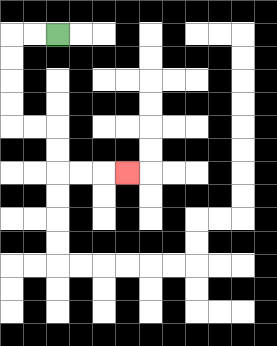{'start': '[2, 1]', 'end': '[5, 7]', 'path_directions': 'L,L,D,D,D,D,R,R,D,D,R,R,R', 'path_coordinates': '[[2, 1], [1, 1], [0, 1], [0, 2], [0, 3], [0, 4], [0, 5], [1, 5], [2, 5], [2, 6], [2, 7], [3, 7], [4, 7], [5, 7]]'}